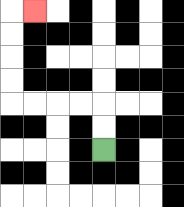{'start': '[4, 6]', 'end': '[1, 0]', 'path_directions': 'U,U,L,L,L,L,U,U,U,U,R', 'path_coordinates': '[[4, 6], [4, 5], [4, 4], [3, 4], [2, 4], [1, 4], [0, 4], [0, 3], [0, 2], [0, 1], [0, 0], [1, 0]]'}